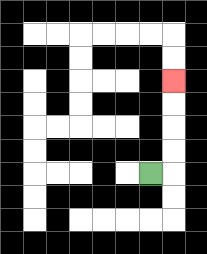{'start': '[6, 7]', 'end': '[7, 3]', 'path_directions': 'R,U,U,U,U', 'path_coordinates': '[[6, 7], [7, 7], [7, 6], [7, 5], [7, 4], [7, 3]]'}